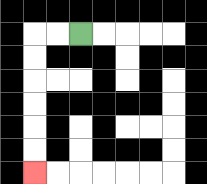{'start': '[3, 1]', 'end': '[1, 7]', 'path_directions': 'L,L,D,D,D,D,D,D', 'path_coordinates': '[[3, 1], [2, 1], [1, 1], [1, 2], [1, 3], [1, 4], [1, 5], [1, 6], [1, 7]]'}